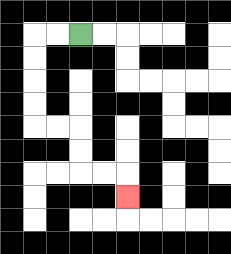{'start': '[3, 1]', 'end': '[5, 8]', 'path_directions': 'L,L,D,D,D,D,R,R,D,D,R,R,D', 'path_coordinates': '[[3, 1], [2, 1], [1, 1], [1, 2], [1, 3], [1, 4], [1, 5], [2, 5], [3, 5], [3, 6], [3, 7], [4, 7], [5, 7], [5, 8]]'}